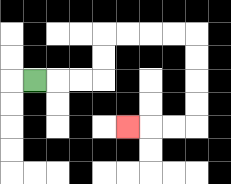{'start': '[1, 3]', 'end': '[5, 5]', 'path_directions': 'R,R,R,U,U,R,R,R,R,D,D,D,D,L,L,L', 'path_coordinates': '[[1, 3], [2, 3], [3, 3], [4, 3], [4, 2], [4, 1], [5, 1], [6, 1], [7, 1], [8, 1], [8, 2], [8, 3], [8, 4], [8, 5], [7, 5], [6, 5], [5, 5]]'}